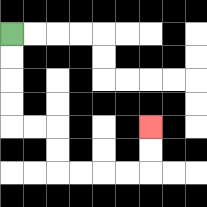{'start': '[0, 1]', 'end': '[6, 5]', 'path_directions': 'D,D,D,D,R,R,D,D,R,R,R,R,U,U', 'path_coordinates': '[[0, 1], [0, 2], [0, 3], [0, 4], [0, 5], [1, 5], [2, 5], [2, 6], [2, 7], [3, 7], [4, 7], [5, 7], [6, 7], [6, 6], [6, 5]]'}